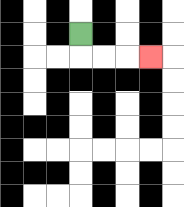{'start': '[3, 1]', 'end': '[6, 2]', 'path_directions': 'D,R,R,R', 'path_coordinates': '[[3, 1], [3, 2], [4, 2], [5, 2], [6, 2]]'}